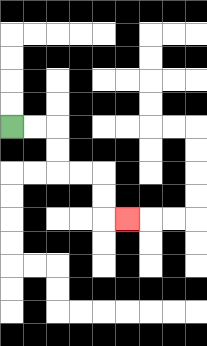{'start': '[0, 5]', 'end': '[5, 9]', 'path_directions': 'R,R,D,D,R,R,D,D,R', 'path_coordinates': '[[0, 5], [1, 5], [2, 5], [2, 6], [2, 7], [3, 7], [4, 7], [4, 8], [4, 9], [5, 9]]'}